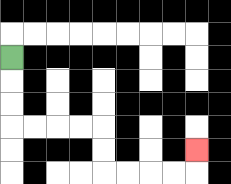{'start': '[0, 2]', 'end': '[8, 6]', 'path_directions': 'D,D,D,R,R,R,R,D,D,R,R,R,R,U', 'path_coordinates': '[[0, 2], [0, 3], [0, 4], [0, 5], [1, 5], [2, 5], [3, 5], [4, 5], [4, 6], [4, 7], [5, 7], [6, 7], [7, 7], [8, 7], [8, 6]]'}